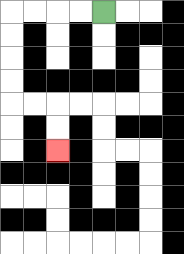{'start': '[4, 0]', 'end': '[2, 6]', 'path_directions': 'L,L,L,L,D,D,D,D,R,R,D,D', 'path_coordinates': '[[4, 0], [3, 0], [2, 0], [1, 0], [0, 0], [0, 1], [0, 2], [0, 3], [0, 4], [1, 4], [2, 4], [2, 5], [2, 6]]'}